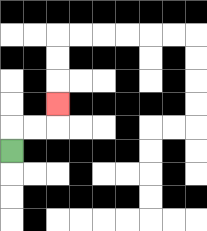{'start': '[0, 6]', 'end': '[2, 4]', 'path_directions': 'U,R,R,U', 'path_coordinates': '[[0, 6], [0, 5], [1, 5], [2, 5], [2, 4]]'}